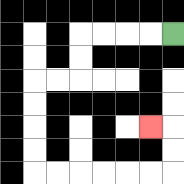{'start': '[7, 1]', 'end': '[6, 5]', 'path_directions': 'L,L,L,L,D,D,L,L,D,D,D,D,R,R,R,R,R,R,U,U,L', 'path_coordinates': '[[7, 1], [6, 1], [5, 1], [4, 1], [3, 1], [3, 2], [3, 3], [2, 3], [1, 3], [1, 4], [1, 5], [1, 6], [1, 7], [2, 7], [3, 7], [4, 7], [5, 7], [6, 7], [7, 7], [7, 6], [7, 5], [6, 5]]'}